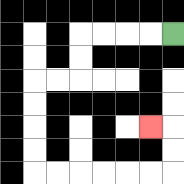{'start': '[7, 1]', 'end': '[6, 5]', 'path_directions': 'L,L,L,L,D,D,L,L,D,D,D,D,R,R,R,R,R,R,U,U,L', 'path_coordinates': '[[7, 1], [6, 1], [5, 1], [4, 1], [3, 1], [3, 2], [3, 3], [2, 3], [1, 3], [1, 4], [1, 5], [1, 6], [1, 7], [2, 7], [3, 7], [4, 7], [5, 7], [6, 7], [7, 7], [7, 6], [7, 5], [6, 5]]'}